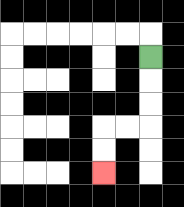{'start': '[6, 2]', 'end': '[4, 7]', 'path_directions': 'D,D,D,L,L,D,D', 'path_coordinates': '[[6, 2], [6, 3], [6, 4], [6, 5], [5, 5], [4, 5], [4, 6], [4, 7]]'}